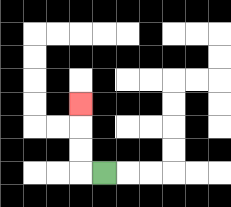{'start': '[4, 7]', 'end': '[3, 4]', 'path_directions': 'L,U,U,U', 'path_coordinates': '[[4, 7], [3, 7], [3, 6], [3, 5], [3, 4]]'}